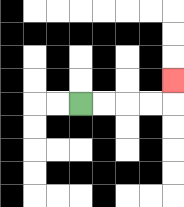{'start': '[3, 4]', 'end': '[7, 3]', 'path_directions': 'R,R,R,R,U', 'path_coordinates': '[[3, 4], [4, 4], [5, 4], [6, 4], [7, 4], [7, 3]]'}